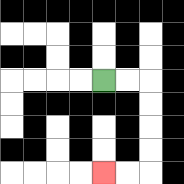{'start': '[4, 3]', 'end': '[4, 7]', 'path_directions': 'R,R,D,D,D,D,L,L', 'path_coordinates': '[[4, 3], [5, 3], [6, 3], [6, 4], [6, 5], [6, 6], [6, 7], [5, 7], [4, 7]]'}